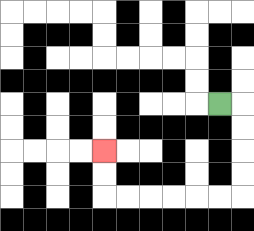{'start': '[9, 4]', 'end': '[4, 6]', 'path_directions': 'R,D,D,D,D,L,L,L,L,L,L,U,U', 'path_coordinates': '[[9, 4], [10, 4], [10, 5], [10, 6], [10, 7], [10, 8], [9, 8], [8, 8], [7, 8], [6, 8], [5, 8], [4, 8], [4, 7], [4, 6]]'}